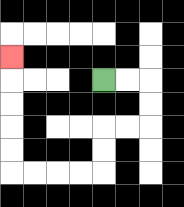{'start': '[4, 3]', 'end': '[0, 2]', 'path_directions': 'R,R,D,D,L,L,D,D,L,L,L,L,U,U,U,U,U', 'path_coordinates': '[[4, 3], [5, 3], [6, 3], [6, 4], [6, 5], [5, 5], [4, 5], [4, 6], [4, 7], [3, 7], [2, 7], [1, 7], [0, 7], [0, 6], [0, 5], [0, 4], [0, 3], [0, 2]]'}